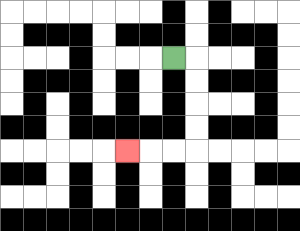{'start': '[7, 2]', 'end': '[5, 6]', 'path_directions': 'R,D,D,D,D,L,L,L', 'path_coordinates': '[[7, 2], [8, 2], [8, 3], [8, 4], [8, 5], [8, 6], [7, 6], [6, 6], [5, 6]]'}